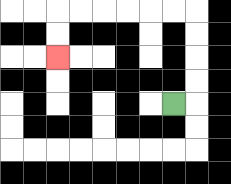{'start': '[7, 4]', 'end': '[2, 2]', 'path_directions': 'R,U,U,U,U,L,L,L,L,L,L,D,D', 'path_coordinates': '[[7, 4], [8, 4], [8, 3], [8, 2], [8, 1], [8, 0], [7, 0], [6, 0], [5, 0], [4, 0], [3, 0], [2, 0], [2, 1], [2, 2]]'}